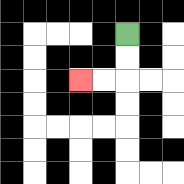{'start': '[5, 1]', 'end': '[3, 3]', 'path_directions': 'D,D,L,L', 'path_coordinates': '[[5, 1], [5, 2], [5, 3], [4, 3], [3, 3]]'}